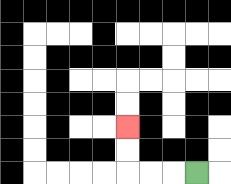{'start': '[8, 7]', 'end': '[5, 5]', 'path_directions': 'L,L,L,U,U', 'path_coordinates': '[[8, 7], [7, 7], [6, 7], [5, 7], [5, 6], [5, 5]]'}